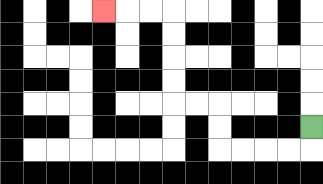{'start': '[13, 5]', 'end': '[4, 0]', 'path_directions': 'D,L,L,L,L,U,U,L,L,U,U,U,U,L,L,L', 'path_coordinates': '[[13, 5], [13, 6], [12, 6], [11, 6], [10, 6], [9, 6], [9, 5], [9, 4], [8, 4], [7, 4], [7, 3], [7, 2], [7, 1], [7, 0], [6, 0], [5, 0], [4, 0]]'}